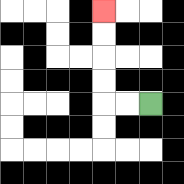{'start': '[6, 4]', 'end': '[4, 0]', 'path_directions': 'L,L,U,U,U,U', 'path_coordinates': '[[6, 4], [5, 4], [4, 4], [4, 3], [4, 2], [4, 1], [4, 0]]'}